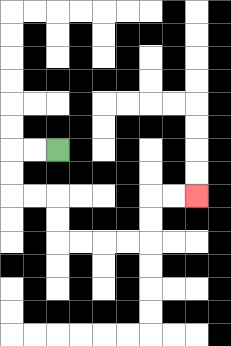{'start': '[2, 6]', 'end': '[8, 8]', 'path_directions': 'L,L,D,D,R,R,D,D,R,R,R,R,U,U,R,R', 'path_coordinates': '[[2, 6], [1, 6], [0, 6], [0, 7], [0, 8], [1, 8], [2, 8], [2, 9], [2, 10], [3, 10], [4, 10], [5, 10], [6, 10], [6, 9], [6, 8], [7, 8], [8, 8]]'}